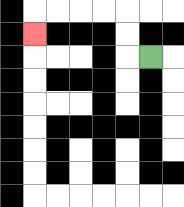{'start': '[6, 2]', 'end': '[1, 1]', 'path_directions': 'L,U,U,L,L,L,L,D', 'path_coordinates': '[[6, 2], [5, 2], [5, 1], [5, 0], [4, 0], [3, 0], [2, 0], [1, 0], [1, 1]]'}